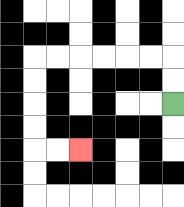{'start': '[7, 4]', 'end': '[3, 6]', 'path_directions': 'U,U,L,L,L,L,L,L,D,D,D,D,R,R', 'path_coordinates': '[[7, 4], [7, 3], [7, 2], [6, 2], [5, 2], [4, 2], [3, 2], [2, 2], [1, 2], [1, 3], [1, 4], [1, 5], [1, 6], [2, 6], [3, 6]]'}